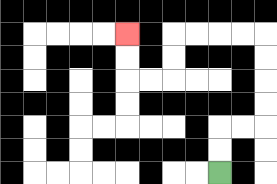{'start': '[9, 7]', 'end': '[5, 1]', 'path_directions': 'U,U,R,R,U,U,U,U,L,L,L,L,D,D,L,L,U,U', 'path_coordinates': '[[9, 7], [9, 6], [9, 5], [10, 5], [11, 5], [11, 4], [11, 3], [11, 2], [11, 1], [10, 1], [9, 1], [8, 1], [7, 1], [7, 2], [7, 3], [6, 3], [5, 3], [5, 2], [5, 1]]'}